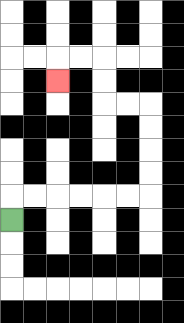{'start': '[0, 9]', 'end': '[2, 3]', 'path_directions': 'U,R,R,R,R,R,R,U,U,U,U,L,L,U,U,L,L,D', 'path_coordinates': '[[0, 9], [0, 8], [1, 8], [2, 8], [3, 8], [4, 8], [5, 8], [6, 8], [6, 7], [6, 6], [6, 5], [6, 4], [5, 4], [4, 4], [4, 3], [4, 2], [3, 2], [2, 2], [2, 3]]'}